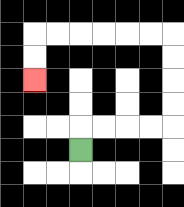{'start': '[3, 6]', 'end': '[1, 3]', 'path_directions': 'U,R,R,R,R,U,U,U,U,L,L,L,L,L,L,D,D', 'path_coordinates': '[[3, 6], [3, 5], [4, 5], [5, 5], [6, 5], [7, 5], [7, 4], [7, 3], [7, 2], [7, 1], [6, 1], [5, 1], [4, 1], [3, 1], [2, 1], [1, 1], [1, 2], [1, 3]]'}